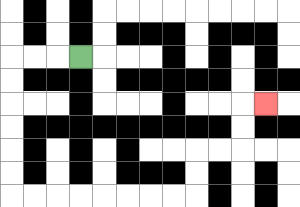{'start': '[3, 2]', 'end': '[11, 4]', 'path_directions': 'L,L,L,D,D,D,D,D,D,R,R,R,R,R,R,R,R,U,U,R,R,U,U,R', 'path_coordinates': '[[3, 2], [2, 2], [1, 2], [0, 2], [0, 3], [0, 4], [0, 5], [0, 6], [0, 7], [0, 8], [1, 8], [2, 8], [3, 8], [4, 8], [5, 8], [6, 8], [7, 8], [8, 8], [8, 7], [8, 6], [9, 6], [10, 6], [10, 5], [10, 4], [11, 4]]'}